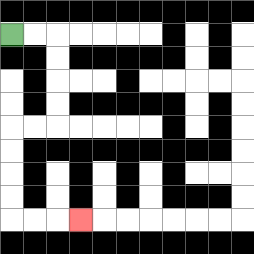{'start': '[0, 1]', 'end': '[3, 9]', 'path_directions': 'R,R,D,D,D,D,L,L,D,D,D,D,R,R,R', 'path_coordinates': '[[0, 1], [1, 1], [2, 1], [2, 2], [2, 3], [2, 4], [2, 5], [1, 5], [0, 5], [0, 6], [0, 7], [0, 8], [0, 9], [1, 9], [2, 9], [3, 9]]'}